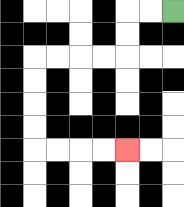{'start': '[7, 0]', 'end': '[5, 6]', 'path_directions': 'L,L,D,D,L,L,L,L,D,D,D,D,R,R,R,R', 'path_coordinates': '[[7, 0], [6, 0], [5, 0], [5, 1], [5, 2], [4, 2], [3, 2], [2, 2], [1, 2], [1, 3], [1, 4], [1, 5], [1, 6], [2, 6], [3, 6], [4, 6], [5, 6]]'}